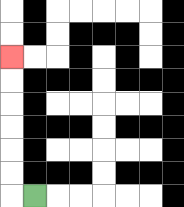{'start': '[1, 8]', 'end': '[0, 2]', 'path_directions': 'L,U,U,U,U,U,U', 'path_coordinates': '[[1, 8], [0, 8], [0, 7], [0, 6], [0, 5], [0, 4], [0, 3], [0, 2]]'}